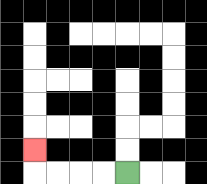{'start': '[5, 7]', 'end': '[1, 6]', 'path_directions': 'L,L,L,L,U', 'path_coordinates': '[[5, 7], [4, 7], [3, 7], [2, 7], [1, 7], [1, 6]]'}